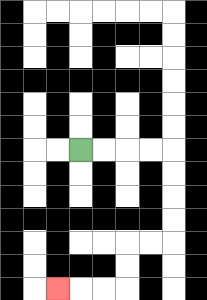{'start': '[3, 6]', 'end': '[2, 12]', 'path_directions': 'R,R,R,R,D,D,D,D,L,L,D,D,L,L,L', 'path_coordinates': '[[3, 6], [4, 6], [5, 6], [6, 6], [7, 6], [7, 7], [7, 8], [7, 9], [7, 10], [6, 10], [5, 10], [5, 11], [5, 12], [4, 12], [3, 12], [2, 12]]'}